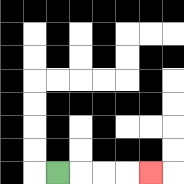{'start': '[2, 7]', 'end': '[6, 7]', 'path_directions': 'R,R,R,R', 'path_coordinates': '[[2, 7], [3, 7], [4, 7], [5, 7], [6, 7]]'}